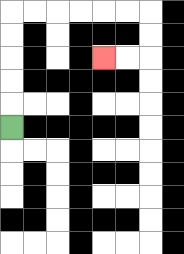{'start': '[0, 5]', 'end': '[4, 2]', 'path_directions': 'U,U,U,U,U,R,R,R,R,R,R,D,D,L,L', 'path_coordinates': '[[0, 5], [0, 4], [0, 3], [0, 2], [0, 1], [0, 0], [1, 0], [2, 0], [3, 0], [4, 0], [5, 0], [6, 0], [6, 1], [6, 2], [5, 2], [4, 2]]'}